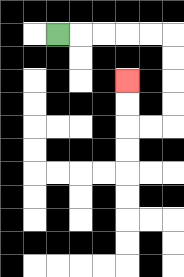{'start': '[2, 1]', 'end': '[5, 3]', 'path_directions': 'R,R,R,R,R,D,D,D,D,L,L,U,U', 'path_coordinates': '[[2, 1], [3, 1], [4, 1], [5, 1], [6, 1], [7, 1], [7, 2], [7, 3], [7, 4], [7, 5], [6, 5], [5, 5], [5, 4], [5, 3]]'}